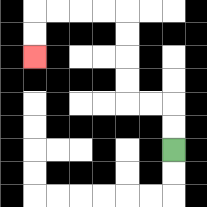{'start': '[7, 6]', 'end': '[1, 2]', 'path_directions': 'U,U,L,L,U,U,U,U,L,L,L,L,D,D', 'path_coordinates': '[[7, 6], [7, 5], [7, 4], [6, 4], [5, 4], [5, 3], [5, 2], [5, 1], [5, 0], [4, 0], [3, 0], [2, 0], [1, 0], [1, 1], [1, 2]]'}